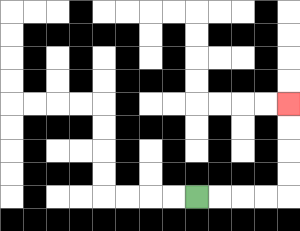{'start': '[8, 8]', 'end': '[12, 4]', 'path_directions': 'R,R,R,R,U,U,U,U', 'path_coordinates': '[[8, 8], [9, 8], [10, 8], [11, 8], [12, 8], [12, 7], [12, 6], [12, 5], [12, 4]]'}